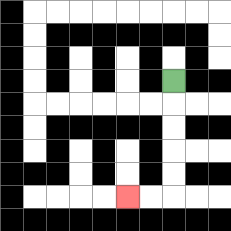{'start': '[7, 3]', 'end': '[5, 8]', 'path_directions': 'D,D,D,D,D,L,L', 'path_coordinates': '[[7, 3], [7, 4], [7, 5], [7, 6], [7, 7], [7, 8], [6, 8], [5, 8]]'}